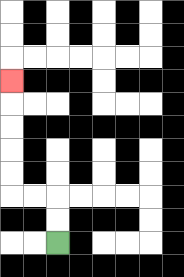{'start': '[2, 10]', 'end': '[0, 3]', 'path_directions': 'U,U,L,L,U,U,U,U,U', 'path_coordinates': '[[2, 10], [2, 9], [2, 8], [1, 8], [0, 8], [0, 7], [0, 6], [0, 5], [0, 4], [0, 3]]'}